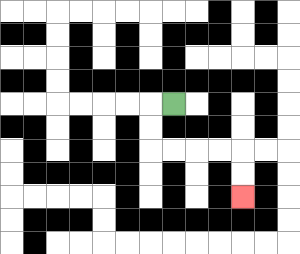{'start': '[7, 4]', 'end': '[10, 8]', 'path_directions': 'L,D,D,R,R,R,R,D,D', 'path_coordinates': '[[7, 4], [6, 4], [6, 5], [6, 6], [7, 6], [8, 6], [9, 6], [10, 6], [10, 7], [10, 8]]'}